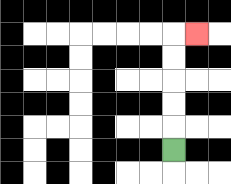{'start': '[7, 6]', 'end': '[8, 1]', 'path_directions': 'U,U,U,U,U,R', 'path_coordinates': '[[7, 6], [7, 5], [7, 4], [7, 3], [7, 2], [7, 1], [8, 1]]'}